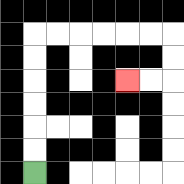{'start': '[1, 7]', 'end': '[5, 3]', 'path_directions': 'U,U,U,U,U,U,R,R,R,R,R,R,D,D,L,L', 'path_coordinates': '[[1, 7], [1, 6], [1, 5], [1, 4], [1, 3], [1, 2], [1, 1], [2, 1], [3, 1], [4, 1], [5, 1], [6, 1], [7, 1], [7, 2], [7, 3], [6, 3], [5, 3]]'}